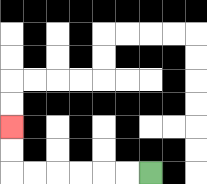{'start': '[6, 7]', 'end': '[0, 5]', 'path_directions': 'L,L,L,L,L,L,U,U', 'path_coordinates': '[[6, 7], [5, 7], [4, 7], [3, 7], [2, 7], [1, 7], [0, 7], [0, 6], [0, 5]]'}